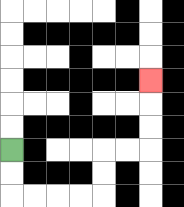{'start': '[0, 6]', 'end': '[6, 3]', 'path_directions': 'D,D,R,R,R,R,U,U,R,R,U,U,U', 'path_coordinates': '[[0, 6], [0, 7], [0, 8], [1, 8], [2, 8], [3, 8], [4, 8], [4, 7], [4, 6], [5, 6], [6, 6], [6, 5], [6, 4], [6, 3]]'}